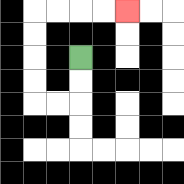{'start': '[3, 2]', 'end': '[5, 0]', 'path_directions': 'D,D,L,L,U,U,U,U,R,R,R,R', 'path_coordinates': '[[3, 2], [3, 3], [3, 4], [2, 4], [1, 4], [1, 3], [1, 2], [1, 1], [1, 0], [2, 0], [3, 0], [4, 0], [5, 0]]'}